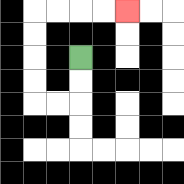{'start': '[3, 2]', 'end': '[5, 0]', 'path_directions': 'D,D,L,L,U,U,U,U,R,R,R,R', 'path_coordinates': '[[3, 2], [3, 3], [3, 4], [2, 4], [1, 4], [1, 3], [1, 2], [1, 1], [1, 0], [2, 0], [3, 0], [4, 0], [5, 0]]'}